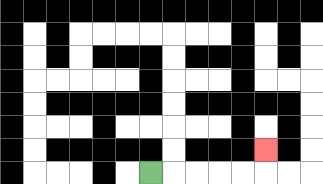{'start': '[6, 7]', 'end': '[11, 6]', 'path_directions': 'R,R,R,R,R,U', 'path_coordinates': '[[6, 7], [7, 7], [8, 7], [9, 7], [10, 7], [11, 7], [11, 6]]'}